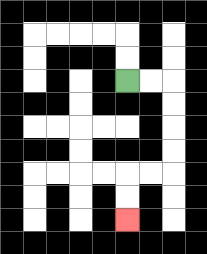{'start': '[5, 3]', 'end': '[5, 9]', 'path_directions': 'R,R,D,D,D,D,L,L,D,D', 'path_coordinates': '[[5, 3], [6, 3], [7, 3], [7, 4], [7, 5], [7, 6], [7, 7], [6, 7], [5, 7], [5, 8], [5, 9]]'}